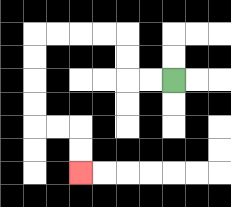{'start': '[7, 3]', 'end': '[3, 7]', 'path_directions': 'L,L,U,U,L,L,L,L,D,D,D,D,R,R,D,D', 'path_coordinates': '[[7, 3], [6, 3], [5, 3], [5, 2], [5, 1], [4, 1], [3, 1], [2, 1], [1, 1], [1, 2], [1, 3], [1, 4], [1, 5], [2, 5], [3, 5], [3, 6], [3, 7]]'}